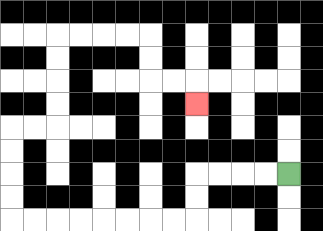{'start': '[12, 7]', 'end': '[8, 4]', 'path_directions': 'L,L,L,L,D,D,L,L,L,L,L,L,L,L,U,U,U,U,R,R,U,U,U,U,R,R,R,R,D,D,R,R,D', 'path_coordinates': '[[12, 7], [11, 7], [10, 7], [9, 7], [8, 7], [8, 8], [8, 9], [7, 9], [6, 9], [5, 9], [4, 9], [3, 9], [2, 9], [1, 9], [0, 9], [0, 8], [0, 7], [0, 6], [0, 5], [1, 5], [2, 5], [2, 4], [2, 3], [2, 2], [2, 1], [3, 1], [4, 1], [5, 1], [6, 1], [6, 2], [6, 3], [7, 3], [8, 3], [8, 4]]'}